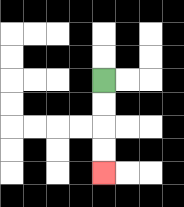{'start': '[4, 3]', 'end': '[4, 7]', 'path_directions': 'D,D,D,D', 'path_coordinates': '[[4, 3], [4, 4], [4, 5], [4, 6], [4, 7]]'}